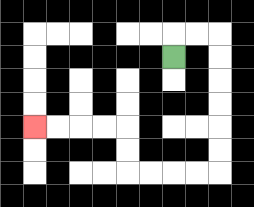{'start': '[7, 2]', 'end': '[1, 5]', 'path_directions': 'U,R,R,D,D,D,D,D,D,L,L,L,L,U,U,L,L,L,L', 'path_coordinates': '[[7, 2], [7, 1], [8, 1], [9, 1], [9, 2], [9, 3], [9, 4], [9, 5], [9, 6], [9, 7], [8, 7], [7, 7], [6, 7], [5, 7], [5, 6], [5, 5], [4, 5], [3, 5], [2, 5], [1, 5]]'}